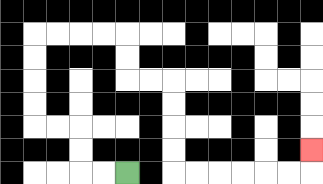{'start': '[5, 7]', 'end': '[13, 6]', 'path_directions': 'L,L,U,U,L,L,U,U,U,U,R,R,R,R,D,D,R,R,D,D,D,D,R,R,R,R,R,R,U', 'path_coordinates': '[[5, 7], [4, 7], [3, 7], [3, 6], [3, 5], [2, 5], [1, 5], [1, 4], [1, 3], [1, 2], [1, 1], [2, 1], [3, 1], [4, 1], [5, 1], [5, 2], [5, 3], [6, 3], [7, 3], [7, 4], [7, 5], [7, 6], [7, 7], [8, 7], [9, 7], [10, 7], [11, 7], [12, 7], [13, 7], [13, 6]]'}